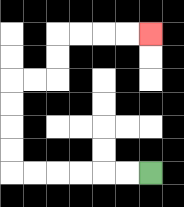{'start': '[6, 7]', 'end': '[6, 1]', 'path_directions': 'L,L,L,L,L,L,U,U,U,U,R,R,U,U,R,R,R,R', 'path_coordinates': '[[6, 7], [5, 7], [4, 7], [3, 7], [2, 7], [1, 7], [0, 7], [0, 6], [0, 5], [0, 4], [0, 3], [1, 3], [2, 3], [2, 2], [2, 1], [3, 1], [4, 1], [5, 1], [6, 1]]'}